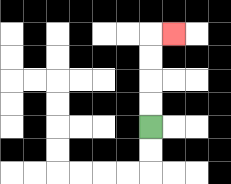{'start': '[6, 5]', 'end': '[7, 1]', 'path_directions': 'U,U,U,U,R', 'path_coordinates': '[[6, 5], [6, 4], [6, 3], [6, 2], [6, 1], [7, 1]]'}